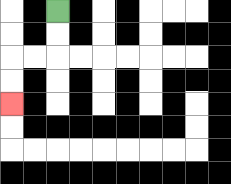{'start': '[2, 0]', 'end': '[0, 4]', 'path_directions': 'D,D,L,L,D,D', 'path_coordinates': '[[2, 0], [2, 1], [2, 2], [1, 2], [0, 2], [0, 3], [0, 4]]'}